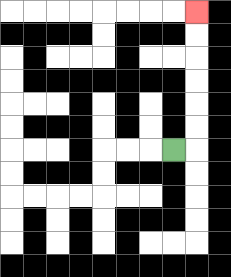{'start': '[7, 6]', 'end': '[8, 0]', 'path_directions': 'R,U,U,U,U,U,U', 'path_coordinates': '[[7, 6], [8, 6], [8, 5], [8, 4], [8, 3], [8, 2], [8, 1], [8, 0]]'}